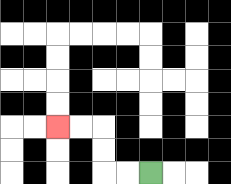{'start': '[6, 7]', 'end': '[2, 5]', 'path_directions': 'L,L,U,U,L,L', 'path_coordinates': '[[6, 7], [5, 7], [4, 7], [4, 6], [4, 5], [3, 5], [2, 5]]'}